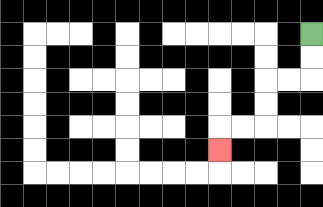{'start': '[13, 1]', 'end': '[9, 6]', 'path_directions': 'D,D,L,L,D,D,L,L,D', 'path_coordinates': '[[13, 1], [13, 2], [13, 3], [12, 3], [11, 3], [11, 4], [11, 5], [10, 5], [9, 5], [9, 6]]'}